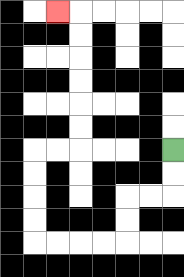{'start': '[7, 6]', 'end': '[2, 0]', 'path_directions': 'D,D,L,L,D,D,L,L,L,L,U,U,U,U,R,R,U,U,U,U,U,U,L', 'path_coordinates': '[[7, 6], [7, 7], [7, 8], [6, 8], [5, 8], [5, 9], [5, 10], [4, 10], [3, 10], [2, 10], [1, 10], [1, 9], [1, 8], [1, 7], [1, 6], [2, 6], [3, 6], [3, 5], [3, 4], [3, 3], [3, 2], [3, 1], [3, 0], [2, 0]]'}